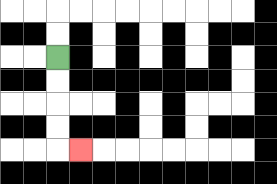{'start': '[2, 2]', 'end': '[3, 6]', 'path_directions': 'D,D,D,D,R', 'path_coordinates': '[[2, 2], [2, 3], [2, 4], [2, 5], [2, 6], [3, 6]]'}